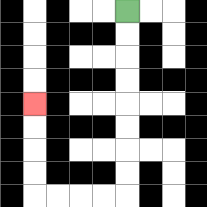{'start': '[5, 0]', 'end': '[1, 4]', 'path_directions': 'D,D,D,D,D,D,D,D,L,L,L,L,U,U,U,U', 'path_coordinates': '[[5, 0], [5, 1], [5, 2], [5, 3], [5, 4], [5, 5], [5, 6], [5, 7], [5, 8], [4, 8], [3, 8], [2, 8], [1, 8], [1, 7], [1, 6], [1, 5], [1, 4]]'}